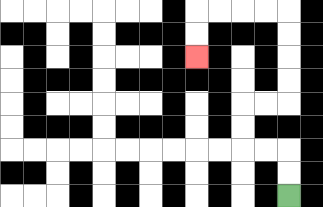{'start': '[12, 8]', 'end': '[8, 2]', 'path_directions': 'U,U,L,L,U,U,R,R,U,U,U,U,L,L,L,L,D,D', 'path_coordinates': '[[12, 8], [12, 7], [12, 6], [11, 6], [10, 6], [10, 5], [10, 4], [11, 4], [12, 4], [12, 3], [12, 2], [12, 1], [12, 0], [11, 0], [10, 0], [9, 0], [8, 0], [8, 1], [8, 2]]'}